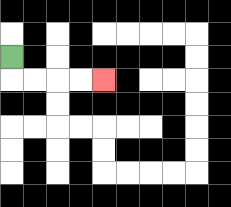{'start': '[0, 2]', 'end': '[4, 3]', 'path_directions': 'D,R,R,R,R', 'path_coordinates': '[[0, 2], [0, 3], [1, 3], [2, 3], [3, 3], [4, 3]]'}